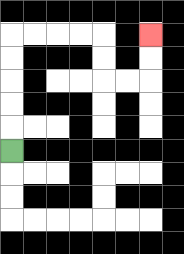{'start': '[0, 6]', 'end': '[6, 1]', 'path_directions': 'U,U,U,U,U,R,R,R,R,D,D,R,R,U,U', 'path_coordinates': '[[0, 6], [0, 5], [0, 4], [0, 3], [0, 2], [0, 1], [1, 1], [2, 1], [3, 1], [4, 1], [4, 2], [4, 3], [5, 3], [6, 3], [6, 2], [6, 1]]'}